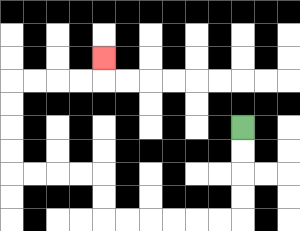{'start': '[10, 5]', 'end': '[4, 2]', 'path_directions': 'D,D,D,D,L,L,L,L,L,L,U,U,L,L,L,L,U,U,U,U,R,R,R,R,U', 'path_coordinates': '[[10, 5], [10, 6], [10, 7], [10, 8], [10, 9], [9, 9], [8, 9], [7, 9], [6, 9], [5, 9], [4, 9], [4, 8], [4, 7], [3, 7], [2, 7], [1, 7], [0, 7], [0, 6], [0, 5], [0, 4], [0, 3], [1, 3], [2, 3], [3, 3], [4, 3], [4, 2]]'}